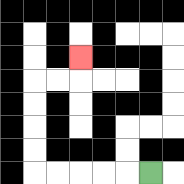{'start': '[6, 7]', 'end': '[3, 2]', 'path_directions': 'L,L,L,L,L,U,U,U,U,R,R,U', 'path_coordinates': '[[6, 7], [5, 7], [4, 7], [3, 7], [2, 7], [1, 7], [1, 6], [1, 5], [1, 4], [1, 3], [2, 3], [3, 3], [3, 2]]'}